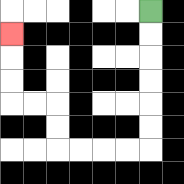{'start': '[6, 0]', 'end': '[0, 1]', 'path_directions': 'D,D,D,D,D,D,L,L,L,L,U,U,L,L,U,U,U', 'path_coordinates': '[[6, 0], [6, 1], [6, 2], [6, 3], [6, 4], [6, 5], [6, 6], [5, 6], [4, 6], [3, 6], [2, 6], [2, 5], [2, 4], [1, 4], [0, 4], [0, 3], [0, 2], [0, 1]]'}